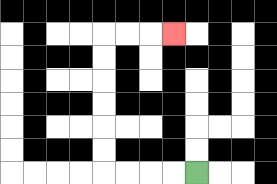{'start': '[8, 7]', 'end': '[7, 1]', 'path_directions': 'L,L,L,L,U,U,U,U,U,U,R,R,R', 'path_coordinates': '[[8, 7], [7, 7], [6, 7], [5, 7], [4, 7], [4, 6], [4, 5], [4, 4], [4, 3], [4, 2], [4, 1], [5, 1], [6, 1], [7, 1]]'}